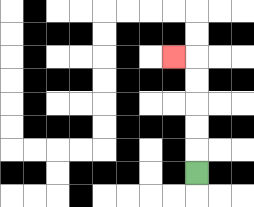{'start': '[8, 7]', 'end': '[7, 2]', 'path_directions': 'U,U,U,U,U,L', 'path_coordinates': '[[8, 7], [8, 6], [8, 5], [8, 4], [8, 3], [8, 2], [7, 2]]'}